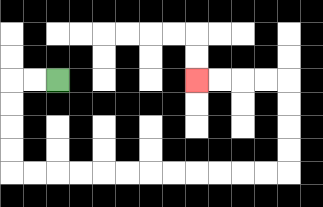{'start': '[2, 3]', 'end': '[8, 3]', 'path_directions': 'L,L,D,D,D,D,R,R,R,R,R,R,R,R,R,R,R,R,U,U,U,U,L,L,L,L', 'path_coordinates': '[[2, 3], [1, 3], [0, 3], [0, 4], [0, 5], [0, 6], [0, 7], [1, 7], [2, 7], [3, 7], [4, 7], [5, 7], [6, 7], [7, 7], [8, 7], [9, 7], [10, 7], [11, 7], [12, 7], [12, 6], [12, 5], [12, 4], [12, 3], [11, 3], [10, 3], [9, 3], [8, 3]]'}